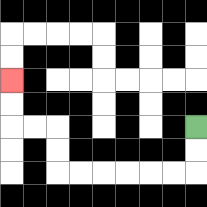{'start': '[8, 5]', 'end': '[0, 3]', 'path_directions': 'D,D,L,L,L,L,L,L,U,U,L,L,U,U', 'path_coordinates': '[[8, 5], [8, 6], [8, 7], [7, 7], [6, 7], [5, 7], [4, 7], [3, 7], [2, 7], [2, 6], [2, 5], [1, 5], [0, 5], [0, 4], [0, 3]]'}